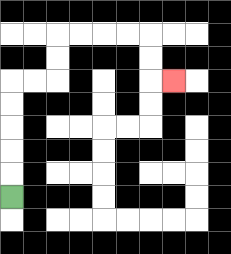{'start': '[0, 8]', 'end': '[7, 3]', 'path_directions': 'U,U,U,U,U,R,R,U,U,R,R,R,R,D,D,R', 'path_coordinates': '[[0, 8], [0, 7], [0, 6], [0, 5], [0, 4], [0, 3], [1, 3], [2, 3], [2, 2], [2, 1], [3, 1], [4, 1], [5, 1], [6, 1], [6, 2], [6, 3], [7, 3]]'}